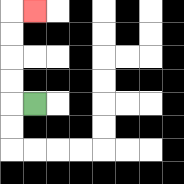{'start': '[1, 4]', 'end': '[1, 0]', 'path_directions': 'L,U,U,U,U,R', 'path_coordinates': '[[1, 4], [0, 4], [0, 3], [0, 2], [0, 1], [0, 0], [1, 0]]'}